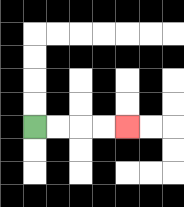{'start': '[1, 5]', 'end': '[5, 5]', 'path_directions': 'R,R,R,R', 'path_coordinates': '[[1, 5], [2, 5], [3, 5], [4, 5], [5, 5]]'}